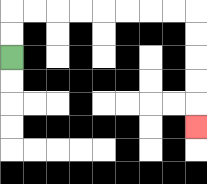{'start': '[0, 2]', 'end': '[8, 5]', 'path_directions': 'U,U,R,R,R,R,R,R,R,R,D,D,D,D,D', 'path_coordinates': '[[0, 2], [0, 1], [0, 0], [1, 0], [2, 0], [3, 0], [4, 0], [5, 0], [6, 0], [7, 0], [8, 0], [8, 1], [8, 2], [8, 3], [8, 4], [8, 5]]'}